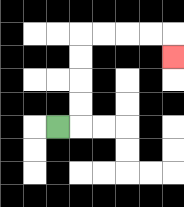{'start': '[2, 5]', 'end': '[7, 2]', 'path_directions': 'R,U,U,U,U,R,R,R,R,D', 'path_coordinates': '[[2, 5], [3, 5], [3, 4], [3, 3], [3, 2], [3, 1], [4, 1], [5, 1], [6, 1], [7, 1], [7, 2]]'}